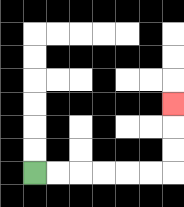{'start': '[1, 7]', 'end': '[7, 4]', 'path_directions': 'R,R,R,R,R,R,U,U,U', 'path_coordinates': '[[1, 7], [2, 7], [3, 7], [4, 7], [5, 7], [6, 7], [7, 7], [7, 6], [7, 5], [7, 4]]'}